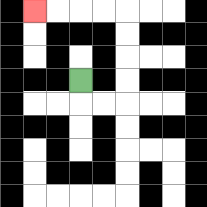{'start': '[3, 3]', 'end': '[1, 0]', 'path_directions': 'D,R,R,U,U,U,U,L,L,L,L', 'path_coordinates': '[[3, 3], [3, 4], [4, 4], [5, 4], [5, 3], [5, 2], [5, 1], [5, 0], [4, 0], [3, 0], [2, 0], [1, 0]]'}